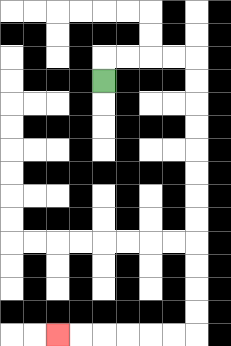{'start': '[4, 3]', 'end': '[2, 14]', 'path_directions': 'U,R,R,R,R,D,D,D,D,D,D,D,D,D,D,D,D,L,L,L,L,L,L', 'path_coordinates': '[[4, 3], [4, 2], [5, 2], [6, 2], [7, 2], [8, 2], [8, 3], [8, 4], [8, 5], [8, 6], [8, 7], [8, 8], [8, 9], [8, 10], [8, 11], [8, 12], [8, 13], [8, 14], [7, 14], [6, 14], [5, 14], [4, 14], [3, 14], [2, 14]]'}